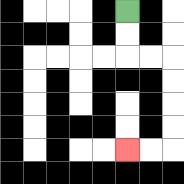{'start': '[5, 0]', 'end': '[5, 6]', 'path_directions': 'D,D,R,R,D,D,D,D,L,L', 'path_coordinates': '[[5, 0], [5, 1], [5, 2], [6, 2], [7, 2], [7, 3], [7, 4], [7, 5], [7, 6], [6, 6], [5, 6]]'}